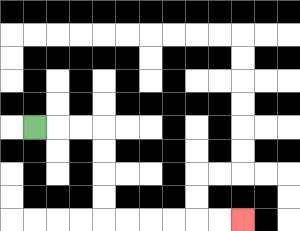{'start': '[1, 5]', 'end': '[10, 9]', 'path_directions': 'R,R,R,D,D,D,D,R,R,R,R,R,R', 'path_coordinates': '[[1, 5], [2, 5], [3, 5], [4, 5], [4, 6], [4, 7], [4, 8], [4, 9], [5, 9], [6, 9], [7, 9], [8, 9], [9, 9], [10, 9]]'}